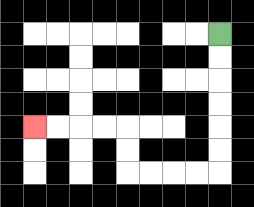{'start': '[9, 1]', 'end': '[1, 5]', 'path_directions': 'D,D,D,D,D,D,L,L,L,L,U,U,L,L,L,L', 'path_coordinates': '[[9, 1], [9, 2], [9, 3], [9, 4], [9, 5], [9, 6], [9, 7], [8, 7], [7, 7], [6, 7], [5, 7], [5, 6], [5, 5], [4, 5], [3, 5], [2, 5], [1, 5]]'}